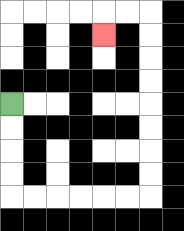{'start': '[0, 4]', 'end': '[4, 1]', 'path_directions': 'D,D,D,D,R,R,R,R,R,R,U,U,U,U,U,U,U,U,L,L,D', 'path_coordinates': '[[0, 4], [0, 5], [0, 6], [0, 7], [0, 8], [1, 8], [2, 8], [3, 8], [4, 8], [5, 8], [6, 8], [6, 7], [6, 6], [6, 5], [6, 4], [6, 3], [6, 2], [6, 1], [6, 0], [5, 0], [4, 0], [4, 1]]'}